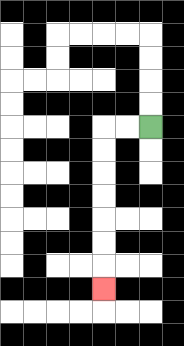{'start': '[6, 5]', 'end': '[4, 12]', 'path_directions': 'L,L,D,D,D,D,D,D,D', 'path_coordinates': '[[6, 5], [5, 5], [4, 5], [4, 6], [4, 7], [4, 8], [4, 9], [4, 10], [4, 11], [4, 12]]'}